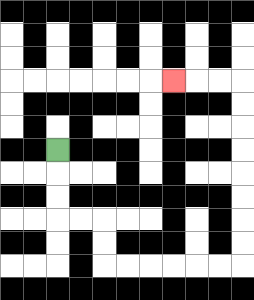{'start': '[2, 6]', 'end': '[7, 3]', 'path_directions': 'D,D,D,R,R,D,D,R,R,R,R,R,R,U,U,U,U,U,U,U,U,L,L,L', 'path_coordinates': '[[2, 6], [2, 7], [2, 8], [2, 9], [3, 9], [4, 9], [4, 10], [4, 11], [5, 11], [6, 11], [7, 11], [8, 11], [9, 11], [10, 11], [10, 10], [10, 9], [10, 8], [10, 7], [10, 6], [10, 5], [10, 4], [10, 3], [9, 3], [8, 3], [7, 3]]'}